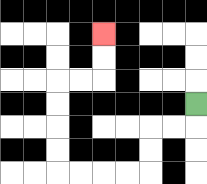{'start': '[8, 4]', 'end': '[4, 1]', 'path_directions': 'D,L,L,D,D,L,L,L,L,U,U,U,U,R,R,U,U', 'path_coordinates': '[[8, 4], [8, 5], [7, 5], [6, 5], [6, 6], [6, 7], [5, 7], [4, 7], [3, 7], [2, 7], [2, 6], [2, 5], [2, 4], [2, 3], [3, 3], [4, 3], [4, 2], [4, 1]]'}